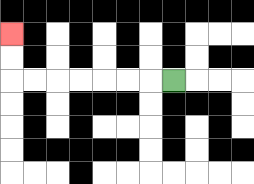{'start': '[7, 3]', 'end': '[0, 1]', 'path_directions': 'L,L,L,L,L,L,L,U,U', 'path_coordinates': '[[7, 3], [6, 3], [5, 3], [4, 3], [3, 3], [2, 3], [1, 3], [0, 3], [0, 2], [0, 1]]'}